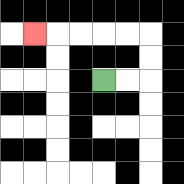{'start': '[4, 3]', 'end': '[1, 1]', 'path_directions': 'R,R,U,U,L,L,L,L,L', 'path_coordinates': '[[4, 3], [5, 3], [6, 3], [6, 2], [6, 1], [5, 1], [4, 1], [3, 1], [2, 1], [1, 1]]'}